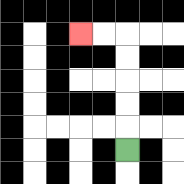{'start': '[5, 6]', 'end': '[3, 1]', 'path_directions': 'U,U,U,U,U,L,L', 'path_coordinates': '[[5, 6], [5, 5], [5, 4], [5, 3], [5, 2], [5, 1], [4, 1], [3, 1]]'}